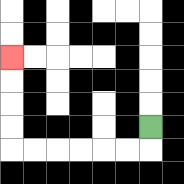{'start': '[6, 5]', 'end': '[0, 2]', 'path_directions': 'D,L,L,L,L,L,L,U,U,U,U', 'path_coordinates': '[[6, 5], [6, 6], [5, 6], [4, 6], [3, 6], [2, 6], [1, 6], [0, 6], [0, 5], [0, 4], [0, 3], [0, 2]]'}